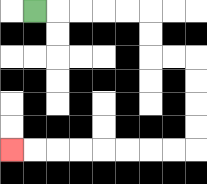{'start': '[1, 0]', 'end': '[0, 6]', 'path_directions': 'R,R,R,R,R,D,D,R,R,D,D,D,D,L,L,L,L,L,L,L,L', 'path_coordinates': '[[1, 0], [2, 0], [3, 0], [4, 0], [5, 0], [6, 0], [6, 1], [6, 2], [7, 2], [8, 2], [8, 3], [8, 4], [8, 5], [8, 6], [7, 6], [6, 6], [5, 6], [4, 6], [3, 6], [2, 6], [1, 6], [0, 6]]'}